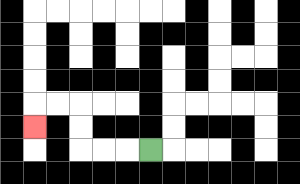{'start': '[6, 6]', 'end': '[1, 5]', 'path_directions': 'L,L,L,U,U,L,L,D', 'path_coordinates': '[[6, 6], [5, 6], [4, 6], [3, 6], [3, 5], [3, 4], [2, 4], [1, 4], [1, 5]]'}